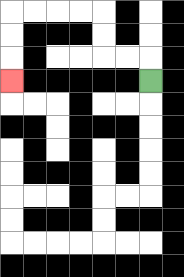{'start': '[6, 3]', 'end': '[0, 3]', 'path_directions': 'U,L,L,U,U,L,L,L,L,D,D,D', 'path_coordinates': '[[6, 3], [6, 2], [5, 2], [4, 2], [4, 1], [4, 0], [3, 0], [2, 0], [1, 0], [0, 0], [0, 1], [0, 2], [0, 3]]'}